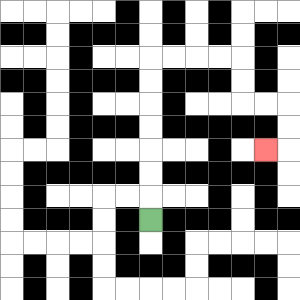{'start': '[6, 9]', 'end': '[11, 6]', 'path_directions': 'U,U,U,U,U,U,U,R,R,R,R,D,D,R,R,D,D,L', 'path_coordinates': '[[6, 9], [6, 8], [6, 7], [6, 6], [6, 5], [6, 4], [6, 3], [6, 2], [7, 2], [8, 2], [9, 2], [10, 2], [10, 3], [10, 4], [11, 4], [12, 4], [12, 5], [12, 6], [11, 6]]'}